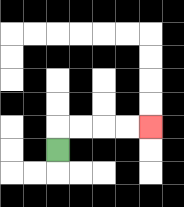{'start': '[2, 6]', 'end': '[6, 5]', 'path_directions': 'U,R,R,R,R', 'path_coordinates': '[[2, 6], [2, 5], [3, 5], [4, 5], [5, 5], [6, 5]]'}